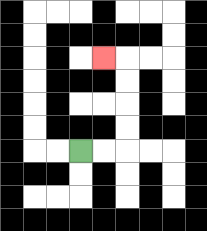{'start': '[3, 6]', 'end': '[4, 2]', 'path_directions': 'R,R,U,U,U,U,L', 'path_coordinates': '[[3, 6], [4, 6], [5, 6], [5, 5], [5, 4], [5, 3], [5, 2], [4, 2]]'}